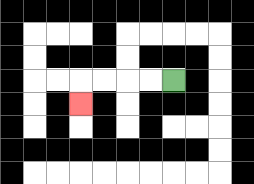{'start': '[7, 3]', 'end': '[3, 4]', 'path_directions': 'L,L,L,L,D', 'path_coordinates': '[[7, 3], [6, 3], [5, 3], [4, 3], [3, 3], [3, 4]]'}